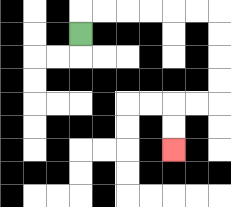{'start': '[3, 1]', 'end': '[7, 6]', 'path_directions': 'U,R,R,R,R,R,R,D,D,D,D,L,L,D,D', 'path_coordinates': '[[3, 1], [3, 0], [4, 0], [5, 0], [6, 0], [7, 0], [8, 0], [9, 0], [9, 1], [9, 2], [9, 3], [9, 4], [8, 4], [7, 4], [7, 5], [7, 6]]'}